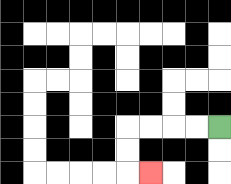{'start': '[9, 5]', 'end': '[6, 7]', 'path_directions': 'L,L,L,L,D,D,R', 'path_coordinates': '[[9, 5], [8, 5], [7, 5], [6, 5], [5, 5], [5, 6], [5, 7], [6, 7]]'}